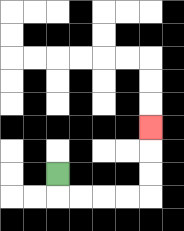{'start': '[2, 7]', 'end': '[6, 5]', 'path_directions': 'D,R,R,R,R,U,U,U', 'path_coordinates': '[[2, 7], [2, 8], [3, 8], [4, 8], [5, 8], [6, 8], [6, 7], [6, 6], [6, 5]]'}